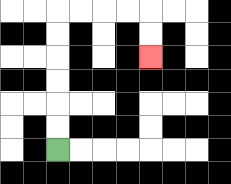{'start': '[2, 6]', 'end': '[6, 2]', 'path_directions': 'U,U,U,U,U,U,R,R,R,R,D,D', 'path_coordinates': '[[2, 6], [2, 5], [2, 4], [2, 3], [2, 2], [2, 1], [2, 0], [3, 0], [4, 0], [5, 0], [6, 0], [6, 1], [6, 2]]'}